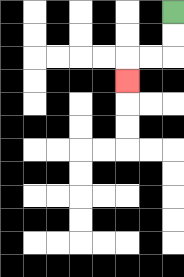{'start': '[7, 0]', 'end': '[5, 3]', 'path_directions': 'D,D,L,L,D', 'path_coordinates': '[[7, 0], [7, 1], [7, 2], [6, 2], [5, 2], [5, 3]]'}